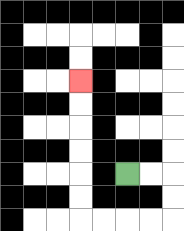{'start': '[5, 7]', 'end': '[3, 3]', 'path_directions': 'R,R,D,D,L,L,L,L,U,U,U,U,U,U', 'path_coordinates': '[[5, 7], [6, 7], [7, 7], [7, 8], [7, 9], [6, 9], [5, 9], [4, 9], [3, 9], [3, 8], [3, 7], [3, 6], [3, 5], [3, 4], [3, 3]]'}